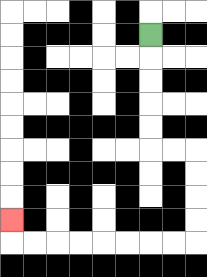{'start': '[6, 1]', 'end': '[0, 9]', 'path_directions': 'D,D,D,D,D,R,R,D,D,D,D,L,L,L,L,L,L,L,L,U', 'path_coordinates': '[[6, 1], [6, 2], [6, 3], [6, 4], [6, 5], [6, 6], [7, 6], [8, 6], [8, 7], [8, 8], [8, 9], [8, 10], [7, 10], [6, 10], [5, 10], [4, 10], [3, 10], [2, 10], [1, 10], [0, 10], [0, 9]]'}